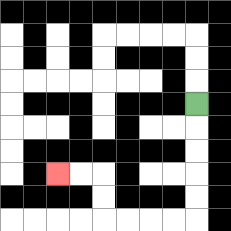{'start': '[8, 4]', 'end': '[2, 7]', 'path_directions': 'D,D,D,D,D,L,L,L,L,U,U,L,L', 'path_coordinates': '[[8, 4], [8, 5], [8, 6], [8, 7], [8, 8], [8, 9], [7, 9], [6, 9], [5, 9], [4, 9], [4, 8], [4, 7], [3, 7], [2, 7]]'}